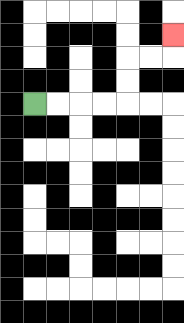{'start': '[1, 4]', 'end': '[7, 1]', 'path_directions': 'R,R,R,R,U,U,R,R,U', 'path_coordinates': '[[1, 4], [2, 4], [3, 4], [4, 4], [5, 4], [5, 3], [5, 2], [6, 2], [7, 2], [7, 1]]'}